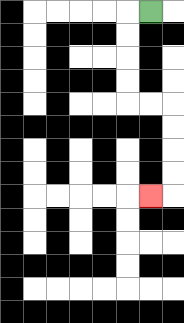{'start': '[6, 0]', 'end': '[6, 8]', 'path_directions': 'L,D,D,D,D,R,R,D,D,D,D,L', 'path_coordinates': '[[6, 0], [5, 0], [5, 1], [5, 2], [5, 3], [5, 4], [6, 4], [7, 4], [7, 5], [7, 6], [7, 7], [7, 8], [6, 8]]'}